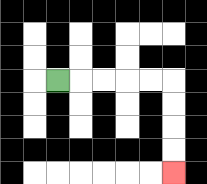{'start': '[2, 3]', 'end': '[7, 7]', 'path_directions': 'R,R,R,R,R,D,D,D,D', 'path_coordinates': '[[2, 3], [3, 3], [4, 3], [5, 3], [6, 3], [7, 3], [7, 4], [7, 5], [7, 6], [7, 7]]'}